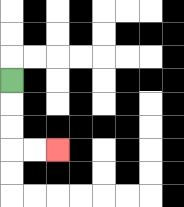{'start': '[0, 3]', 'end': '[2, 6]', 'path_directions': 'D,D,D,R,R', 'path_coordinates': '[[0, 3], [0, 4], [0, 5], [0, 6], [1, 6], [2, 6]]'}